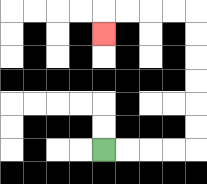{'start': '[4, 6]', 'end': '[4, 1]', 'path_directions': 'R,R,R,R,U,U,U,U,U,U,L,L,L,L,D', 'path_coordinates': '[[4, 6], [5, 6], [6, 6], [7, 6], [8, 6], [8, 5], [8, 4], [8, 3], [8, 2], [8, 1], [8, 0], [7, 0], [6, 0], [5, 0], [4, 0], [4, 1]]'}